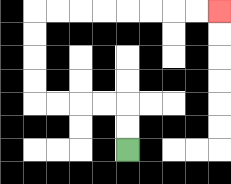{'start': '[5, 6]', 'end': '[9, 0]', 'path_directions': 'U,U,L,L,L,L,U,U,U,U,R,R,R,R,R,R,R,R', 'path_coordinates': '[[5, 6], [5, 5], [5, 4], [4, 4], [3, 4], [2, 4], [1, 4], [1, 3], [1, 2], [1, 1], [1, 0], [2, 0], [3, 0], [4, 0], [5, 0], [6, 0], [7, 0], [8, 0], [9, 0]]'}